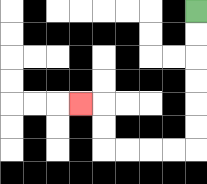{'start': '[8, 0]', 'end': '[3, 4]', 'path_directions': 'D,D,D,D,D,D,L,L,L,L,U,U,L', 'path_coordinates': '[[8, 0], [8, 1], [8, 2], [8, 3], [8, 4], [8, 5], [8, 6], [7, 6], [6, 6], [5, 6], [4, 6], [4, 5], [4, 4], [3, 4]]'}